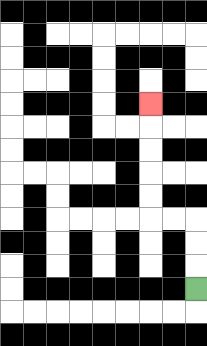{'start': '[8, 12]', 'end': '[6, 4]', 'path_directions': 'U,U,U,L,L,U,U,U,U,U', 'path_coordinates': '[[8, 12], [8, 11], [8, 10], [8, 9], [7, 9], [6, 9], [6, 8], [6, 7], [6, 6], [6, 5], [6, 4]]'}